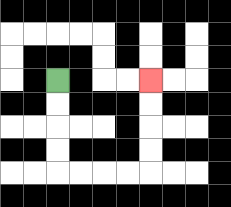{'start': '[2, 3]', 'end': '[6, 3]', 'path_directions': 'D,D,D,D,R,R,R,R,U,U,U,U', 'path_coordinates': '[[2, 3], [2, 4], [2, 5], [2, 6], [2, 7], [3, 7], [4, 7], [5, 7], [6, 7], [6, 6], [6, 5], [6, 4], [6, 3]]'}